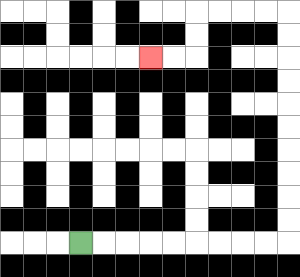{'start': '[3, 10]', 'end': '[6, 2]', 'path_directions': 'R,R,R,R,R,R,R,R,R,U,U,U,U,U,U,U,U,U,U,L,L,L,L,D,D,L,L', 'path_coordinates': '[[3, 10], [4, 10], [5, 10], [6, 10], [7, 10], [8, 10], [9, 10], [10, 10], [11, 10], [12, 10], [12, 9], [12, 8], [12, 7], [12, 6], [12, 5], [12, 4], [12, 3], [12, 2], [12, 1], [12, 0], [11, 0], [10, 0], [9, 0], [8, 0], [8, 1], [8, 2], [7, 2], [6, 2]]'}